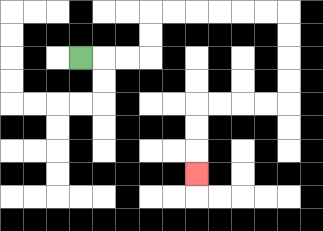{'start': '[3, 2]', 'end': '[8, 7]', 'path_directions': 'R,R,R,U,U,R,R,R,R,R,R,D,D,D,D,L,L,L,L,D,D,D', 'path_coordinates': '[[3, 2], [4, 2], [5, 2], [6, 2], [6, 1], [6, 0], [7, 0], [8, 0], [9, 0], [10, 0], [11, 0], [12, 0], [12, 1], [12, 2], [12, 3], [12, 4], [11, 4], [10, 4], [9, 4], [8, 4], [8, 5], [8, 6], [8, 7]]'}